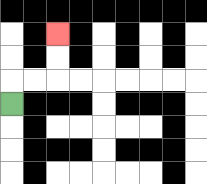{'start': '[0, 4]', 'end': '[2, 1]', 'path_directions': 'U,R,R,U,U', 'path_coordinates': '[[0, 4], [0, 3], [1, 3], [2, 3], [2, 2], [2, 1]]'}